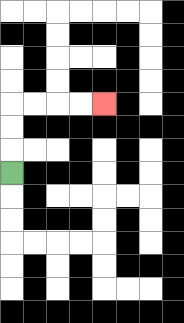{'start': '[0, 7]', 'end': '[4, 4]', 'path_directions': 'U,U,U,R,R,R,R', 'path_coordinates': '[[0, 7], [0, 6], [0, 5], [0, 4], [1, 4], [2, 4], [3, 4], [4, 4]]'}